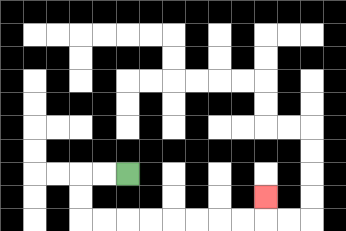{'start': '[5, 7]', 'end': '[11, 8]', 'path_directions': 'L,L,D,D,R,R,R,R,R,R,R,R,U', 'path_coordinates': '[[5, 7], [4, 7], [3, 7], [3, 8], [3, 9], [4, 9], [5, 9], [6, 9], [7, 9], [8, 9], [9, 9], [10, 9], [11, 9], [11, 8]]'}